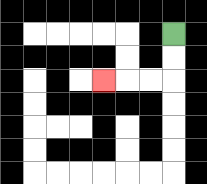{'start': '[7, 1]', 'end': '[4, 3]', 'path_directions': 'D,D,L,L,L', 'path_coordinates': '[[7, 1], [7, 2], [7, 3], [6, 3], [5, 3], [4, 3]]'}